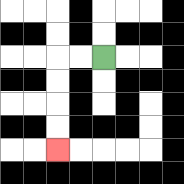{'start': '[4, 2]', 'end': '[2, 6]', 'path_directions': 'L,L,D,D,D,D', 'path_coordinates': '[[4, 2], [3, 2], [2, 2], [2, 3], [2, 4], [2, 5], [2, 6]]'}